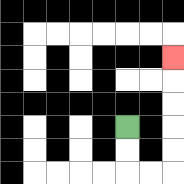{'start': '[5, 5]', 'end': '[7, 2]', 'path_directions': 'D,D,R,R,U,U,U,U,U', 'path_coordinates': '[[5, 5], [5, 6], [5, 7], [6, 7], [7, 7], [7, 6], [7, 5], [7, 4], [7, 3], [7, 2]]'}